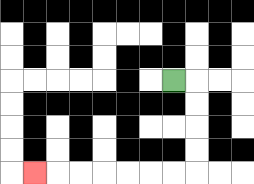{'start': '[7, 3]', 'end': '[1, 7]', 'path_directions': 'R,D,D,D,D,L,L,L,L,L,L,L', 'path_coordinates': '[[7, 3], [8, 3], [8, 4], [8, 5], [8, 6], [8, 7], [7, 7], [6, 7], [5, 7], [4, 7], [3, 7], [2, 7], [1, 7]]'}